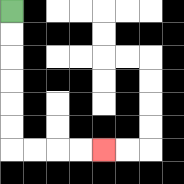{'start': '[0, 0]', 'end': '[4, 6]', 'path_directions': 'D,D,D,D,D,D,R,R,R,R', 'path_coordinates': '[[0, 0], [0, 1], [0, 2], [0, 3], [0, 4], [0, 5], [0, 6], [1, 6], [2, 6], [3, 6], [4, 6]]'}